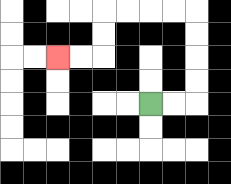{'start': '[6, 4]', 'end': '[2, 2]', 'path_directions': 'R,R,U,U,U,U,L,L,L,L,D,D,L,L', 'path_coordinates': '[[6, 4], [7, 4], [8, 4], [8, 3], [8, 2], [8, 1], [8, 0], [7, 0], [6, 0], [5, 0], [4, 0], [4, 1], [4, 2], [3, 2], [2, 2]]'}